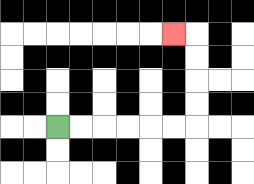{'start': '[2, 5]', 'end': '[7, 1]', 'path_directions': 'R,R,R,R,R,R,U,U,U,U,L', 'path_coordinates': '[[2, 5], [3, 5], [4, 5], [5, 5], [6, 5], [7, 5], [8, 5], [8, 4], [8, 3], [8, 2], [8, 1], [7, 1]]'}